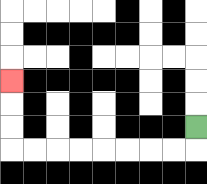{'start': '[8, 5]', 'end': '[0, 3]', 'path_directions': 'D,L,L,L,L,L,L,L,L,U,U,U', 'path_coordinates': '[[8, 5], [8, 6], [7, 6], [6, 6], [5, 6], [4, 6], [3, 6], [2, 6], [1, 6], [0, 6], [0, 5], [0, 4], [0, 3]]'}